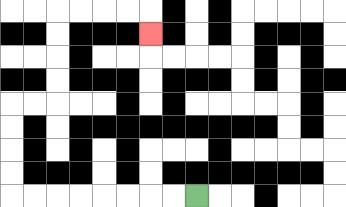{'start': '[8, 8]', 'end': '[6, 1]', 'path_directions': 'L,L,L,L,L,L,L,L,U,U,U,U,R,R,U,U,U,U,R,R,R,R,D', 'path_coordinates': '[[8, 8], [7, 8], [6, 8], [5, 8], [4, 8], [3, 8], [2, 8], [1, 8], [0, 8], [0, 7], [0, 6], [0, 5], [0, 4], [1, 4], [2, 4], [2, 3], [2, 2], [2, 1], [2, 0], [3, 0], [4, 0], [5, 0], [6, 0], [6, 1]]'}